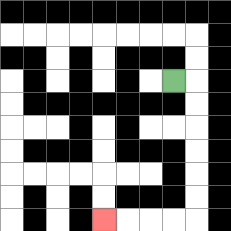{'start': '[7, 3]', 'end': '[4, 9]', 'path_directions': 'R,D,D,D,D,D,D,L,L,L,L', 'path_coordinates': '[[7, 3], [8, 3], [8, 4], [8, 5], [8, 6], [8, 7], [8, 8], [8, 9], [7, 9], [6, 9], [5, 9], [4, 9]]'}